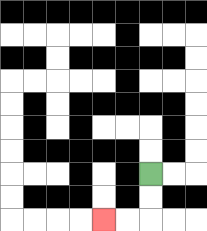{'start': '[6, 7]', 'end': '[4, 9]', 'path_directions': 'D,D,L,L', 'path_coordinates': '[[6, 7], [6, 8], [6, 9], [5, 9], [4, 9]]'}